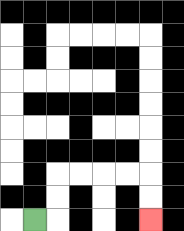{'start': '[1, 9]', 'end': '[6, 9]', 'path_directions': 'R,U,U,R,R,R,R,D,D', 'path_coordinates': '[[1, 9], [2, 9], [2, 8], [2, 7], [3, 7], [4, 7], [5, 7], [6, 7], [6, 8], [6, 9]]'}